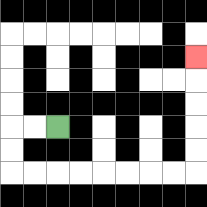{'start': '[2, 5]', 'end': '[8, 2]', 'path_directions': 'L,L,D,D,R,R,R,R,R,R,R,R,U,U,U,U,U', 'path_coordinates': '[[2, 5], [1, 5], [0, 5], [0, 6], [0, 7], [1, 7], [2, 7], [3, 7], [4, 7], [5, 7], [6, 7], [7, 7], [8, 7], [8, 6], [8, 5], [8, 4], [8, 3], [8, 2]]'}